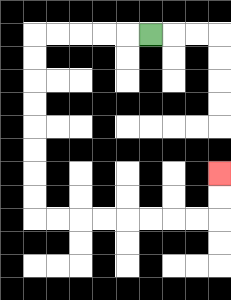{'start': '[6, 1]', 'end': '[9, 7]', 'path_directions': 'L,L,L,L,L,D,D,D,D,D,D,D,D,R,R,R,R,R,R,R,R,U,U', 'path_coordinates': '[[6, 1], [5, 1], [4, 1], [3, 1], [2, 1], [1, 1], [1, 2], [1, 3], [1, 4], [1, 5], [1, 6], [1, 7], [1, 8], [1, 9], [2, 9], [3, 9], [4, 9], [5, 9], [6, 9], [7, 9], [8, 9], [9, 9], [9, 8], [9, 7]]'}